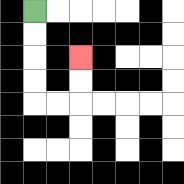{'start': '[1, 0]', 'end': '[3, 2]', 'path_directions': 'D,D,D,D,R,R,U,U', 'path_coordinates': '[[1, 0], [1, 1], [1, 2], [1, 3], [1, 4], [2, 4], [3, 4], [3, 3], [3, 2]]'}